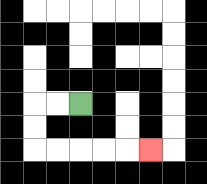{'start': '[3, 4]', 'end': '[6, 6]', 'path_directions': 'L,L,D,D,R,R,R,R,R', 'path_coordinates': '[[3, 4], [2, 4], [1, 4], [1, 5], [1, 6], [2, 6], [3, 6], [4, 6], [5, 6], [6, 6]]'}